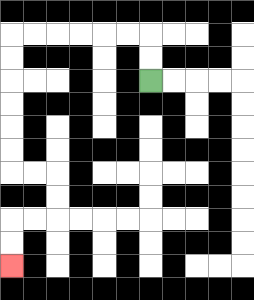{'start': '[6, 3]', 'end': '[0, 11]', 'path_directions': 'U,U,L,L,L,L,L,L,D,D,D,D,D,D,R,R,D,D,L,L,D,D', 'path_coordinates': '[[6, 3], [6, 2], [6, 1], [5, 1], [4, 1], [3, 1], [2, 1], [1, 1], [0, 1], [0, 2], [0, 3], [0, 4], [0, 5], [0, 6], [0, 7], [1, 7], [2, 7], [2, 8], [2, 9], [1, 9], [0, 9], [0, 10], [0, 11]]'}